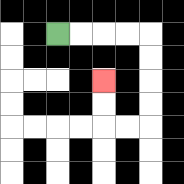{'start': '[2, 1]', 'end': '[4, 3]', 'path_directions': 'R,R,R,R,D,D,D,D,L,L,U,U', 'path_coordinates': '[[2, 1], [3, 1], [4, 1], [5, 1], [6, 1], [6, 2], [6, 3], [6, 4], [6, 5], [5, 5], [4, 5], [4, 4], [4, 3]]'}